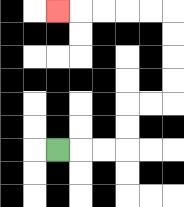{'start': '[2, 6]', 'end': '[2, 0]', 'path_directions': 'R,R,R,U,U,R,R,U,U,U,U,L,L,L,L,L', 'path_coordinates': '[[2, 6], [3, 6], [4, 6], [5, 6], [5, 5], [5, 4], [6, 4], [7, 4], [7, 3], [7, 2], [7, 1], [7, 0], [6, 0], [5, 0], [4, 0], [3, 0], [2, 0]]'}